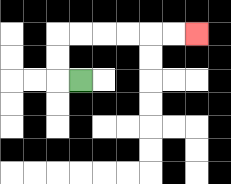{'start': '[3, 3]', 'end': '[8, 1]', 'path_directions': 'L,U,U,R,R,R,R,R,R', 'path_coordinates': '[[3, 3], [2, 3], [2, 2], [2, 1], [3, 1], [4, 1], [5, 1], [6, 1], [7, 1], [8, 1]]'}